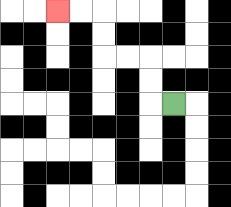{'start': '[7, 4]', 'end': '[2, 0]', 'path_directions': 'L,U,U,L,L,U,U,L,L', 'path_coordinates': '[[7, 4], [6, 4], [6, 3], [6, 2], [5, 2], [4, 2], [4, 1], [4, 0], [3, 0], [2, 0]]'}